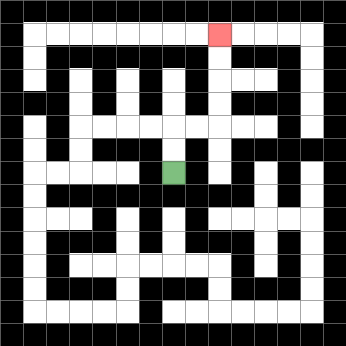{'start': '[7, 7]', 'end': '[9, 1]', 'path_directions': 'U,U,R,R,U,U,U,U', 'path_coordinates': '[[7, 7], [7, 6], [7, 5], [8, 5], [9, 5], [9, 4], [9, 3], [9, 2], [9, 1]]'}